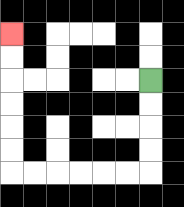{'start': '[6, 3]', 'end': '[0, 1]', 'path_directions': 'D,D,D,D,L,L,L,L,L,L,U,U,U,U,U,U', 'path_coordinates': '[[6, 3], [6, 4], [6, 5], [6, 6], [6, 7], [5, 7], [4, 7], [3, 7], [2, 7], [1, 7], [0, 7], [0, 6], [0, 5], [0, 4], [0, 3], [0, 2], [0, 1]]'}